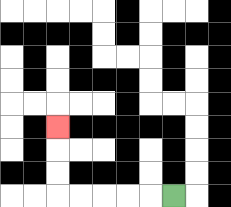{'start': '[7, 8]', 'end': '[2, 5]', 'path_directions': 'L,L,L,L,L,U,U,U', 'path_coordinates': '[[7, 8], [6, 8], [5, 8], [4, 8], [3, 8], [2, 8], [2, 7], [2, 6], [2, 5]]'}